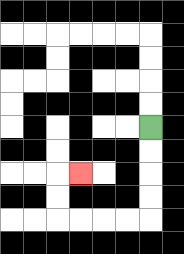{'start': '[6, 5]', 'end': '[3, 7]', 'path_directions': 'D,D,D,D,L,L,L,L,U,U,R', 'path_coordinates': '[[6, 5], [6, 6], [6, 7], [6, 8], [6, 9], [5, 9], [4, 9], [3, 9], [2, 9], [2, 8], [2, 7], [3, 7]]'}